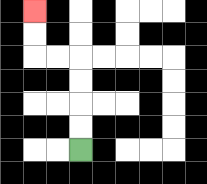{'start': '[3, 6]', 'end': '[1, 0]', 'path_directions': 'U,U,U,U,L,L,U,U', 'path_coordinates': '[[3, 6], [3, 5], [3, 4], [3, 3], [3, 2], [2, 2], [1, 2], [1, 1], [1, 0]]'}